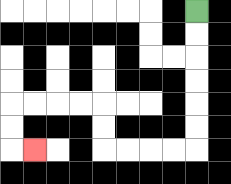{'start': '[8, 0]', 'end': '[1, 6]', 'path_directions': 'D,D,D,D,D,D,L,L,L,L,U,U,L,L,L,L,D,D,R', 'path_coordinates': '[[8, 0], [8, 1], [8, 2], [8, 3], [8, 4], [8, 5], [8, 6], [7, 6], [6, 6], [5, 6], [4, 6], [4, 5], [4, 4], [3, 4], [2, 4], [1, 4], [0, 4], [0, 5], [0, 6], [1, 6]]'}